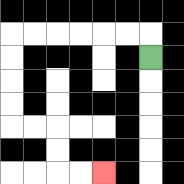{'start': '[6, 2]', 'end': '[4, 7]', 'path_directions': 'U,L,L,L,L,L,L,D,D,D,D,R,R,D,D,R,R', 'path_coordinates': '[[6, 2], [6, 1], [5, 1], [4, 1], [3, 1], [2, 1], [1, 1], [0, 1], [0, 2], [0, 3], [0, 4], [0, 5], [1, 5], [2, 5], [2, 6], [2, 7], [3, 7], [4, 7]]'}